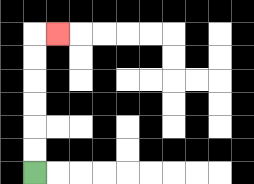{'start': '[1, 7]', 'end': '[2, 1]', 'path_directions': 'U,U,U,U,U,U,R', 'path_coordinates': '[[1, 7], [1, 6], [1, 5], [1, 4], [1, 3], [1, 2], [1, 1], [2, 1]]'}